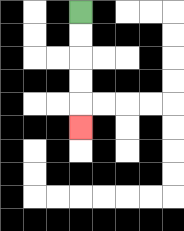{'start': '[3, 0]', 'end': '[3, 5]', 'path_directions': 'D,D,D,D,D', 'path_coordinates': '[[3, 0], [3, 1], [3, 2], [3, 3], [3, 4], [3, 5]]'}